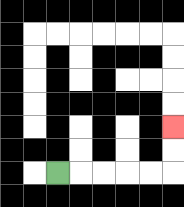{'start': '[2, 7]', 'end': '[7, 5]', 'path_directions': 'R,R,R,R,R,U,U', 'path_coordinates': '[[2, 7], [3, 7], [4, 7], [5, 7], [6, 7], [7, 7], [7, 6], [7, 5]]'}